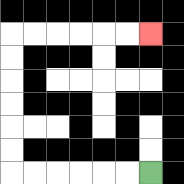{'start': '[6, 7]', 'end': '[6, 1]', 'path_directions': 'L,L,L,L,L,L,U,U,U,U,U,U,R,R,R,R,R,R', 'path_coordinates': '[[6, 7], [5, 7], [4, 7], [3, 7], [2, 7], [1, 7], [0, 7], [0, 6], [0, 5], [0, 4], [0, 3], [0, 2], [0, 1], [1, 1], [2, 1], [3, 1], [4, 1], [5, 1], [6, 1]]'}